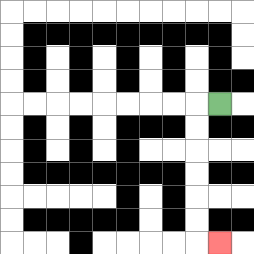{'start': '[9, 4]', 'end': '[9, 10]', 'path_directions': 'L,D,D,D,D,D,D,R', 'path_coordinates': '[[9, 4], [8, 4], [8, 5], [8, 6], [8, 7], [8, 8], [8, 9], [8, 10], [9, 10]]'}